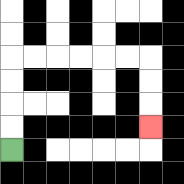{'start': '[0, 6]', 'end': '[6, 5]', 'path_directions': 'U,U,U,U,R,R,R,R,R,R,D,D,D', 'path_coordinates': '[[0, 6], [0, 5], [0, 4], [0, 3], [0, 2], [1, 2], [2, 2], [3, 2], [4, 2], [5, 2], [6, 2], [6, 3], [6, 4], [6, 5]]'}